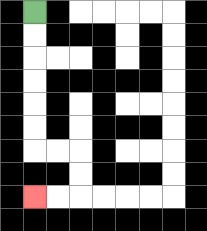{'start': '[1, 0]', 'end': '[1, 8]', 'path_directions': 'D,D,D,D,D,D,R,R,D,D,L,L', 'path_coordinates': '[[1, 0], [1, 1], [1, 2], [1, 3], [1, 4], [1, 5], [1, 6], [2, 6], [3, 6], [3, 7], [3, 8], [2, 8], [1, 8]]'}